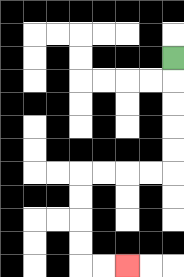{'start': '[7, 2]', 'end': '[5, 11]', 'path_directions': 'D,D,D,D,D,L,L,L,L,D,D,D,D,R,R', 'path_coordinates': '[[7, 2], [7, 3], [7, 4], [7, 5], [7, 6], [7, 7], [6, 7], [5, 7], [4, 7], [3, 7], [3, 8], [3, 9], [3, 10], [3, 11], [4, 11], [5, 11]]'}